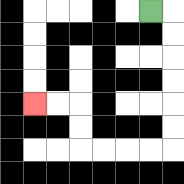{'start': '[6, 0]', 'end': '[1, 4]', 'path_directions': 'R,D,D,D,D,D,D,L,L,L,L,U,U,L,L', 'path_coordinates': '[[6, 0], [7, 0], [7, 1], [7, 2], [7, 3], [7, 4], [7, 5], [7, 6], [6, 6], [5, 6], [4, 6], [3, 6], [3, 5], [3, 4], [2, 4], [1, 4]]'}